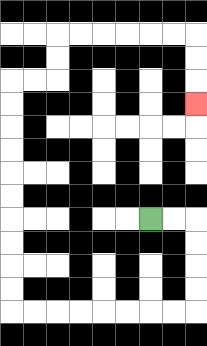{'start': '[6, 9]', 'end': '[8, 4]', 'path_directions': 'R,R,D,D,D,D,L,L,L,L,L,L,L,L,U,U,U,U,U,U,U,U,U,U,R,R,U,U,R,R,R,R,R,R,D,D,D', 'path_coordinates': '[[6, 9], [7, 9], [8, 9], [8, 10], [8, 11], [8, 12], [8, 13], [7, 13], [6, 13], [5, 13], [4, 13], [3, 13], [2, 13], [1, 13], [0, 13], [0, 12], [0, 11], [0, 10], [0, 9], [0, 8], [0, 7], [0, 6], [0, 5], [0, 4], [0, 3], [1, 3], [2, 3], [2, 2], [2, 1], [3, 1], [4, 1], [5, 1], [6, 1], [7, 1], [8, 1], [8, 2], [8, 3], [8, 4]]'}